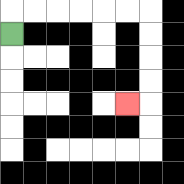{'start': '[0, 1]', 'end': '[5, 4]', 'path_directions': 'U,R,R,R,R,R,R,D,D,D,D,L', 'path_coordinates': '[[0, 1], [0, 0], [1, 0], [2, 0], [3, 0], [4, 0], [5, 0], [6, 0], [6, 1], [6, 2], [6, 3], [6, 4], [5, 4]]'}